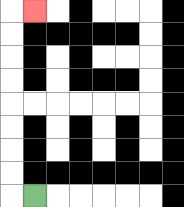{'start': '[1, 8]', 'end': '[1, 0]', 'path_directions': 'L,U,U,U,U,U,U,U,U,R', 'path_coordinates': '[[1, 8], [0, 8], [0, 7], [0, 6], [0, 5], [0, 4], [0, 3], [0, 2], [0, 1], [0, 0], [1, 0]]'}